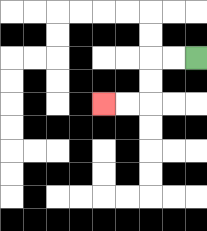{'start': '[8, 2]', 'end': '[4, 4]', 'path_directions': 'L,L,D,D,L,L', 'path_coordinates': '[[8, 2], [7, 2], [6, 2], [6, 3], [6, 4], [5, 4], [4, 4]]'}